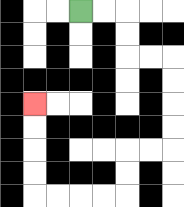{'start': '[3, 0]', 'end': '[1, 4]', 'path_directions': 'R,R,D,D,R,R,D,D,D,D,L,L,D,D,L,L,L,L,U,U,U,U', 'path_coordinates': '[[3, 0], [4, 0], [5, 0], [5, 1], [5, 2], [6, 2], [7, 2], [7, 3], [7, 4], [7, 5], [7, 6], [6, 6], [5, 6], [5, 7], [5, 8], [4, 8], [3, 8], [2, 8], [1, 8], [1, 7], [1, 6], [1, 5], [1, 4]]'}